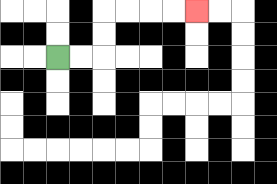{'start': '[2, 2]', 'end': '[8, 0]', 'path_directions': 'R,R,U,U,R,R,R,R', 'path_coordinates': '[[2, 2], [3, 2], [4, 2], [4, 1], [4, 0], [5, 0], [6, 0], [7, 0], [8, 0]]'}